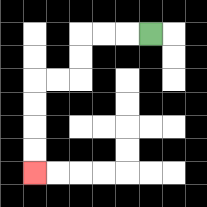{'start': '[6, 1]', 'end': '[1, 7]', 'path_directions': 'L,L,L,D,D,L,L,D,D,D,D', 'path_coordinates': '[[6, 1], [5, 1], [4, 1], [3, 1], [3, 2], [3, 3], [2, 3], [1, 3], [1, 4], [1, 5], [1, 6], [1, 7]]'}